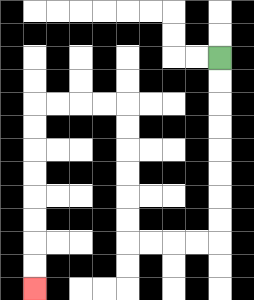{'start': '[9, 2]', 'end': '[1, 12]', 'path_directions': 'D,D,D,D,D,D,D,D,L,L,L,L,U,U,U,U,U,U,L,L,L,L,D,D,D,D,D,D,D,D', 'path_coordinates': '[[9, 2], [9, 3], [9, 4], [9, 5], [9, 6], [9, 7], [9, 8], [9, 9], [9, 10], [8, 10], [7, 10], [6, 10], [5, 10], [5, 9], [5, 8], [5, 7], [5, 6], [5, 5], [5, 4], [4, 4], [3, 4], [2, 4], [1, 4], [1, 5], [1, 6], [1, 7], [1, 8], [1, 9], [1, 10], [1, 11], [1, 12]]'}